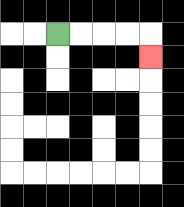{'start': '[2, 1]', 'end': '[6, 2]', 'path_directions': 'R,R,R,R,D', 'path_coordinates': '[[2, 1], [3, 1], [4, 1], [5, 1], [6, 1], [6, 2]]'}